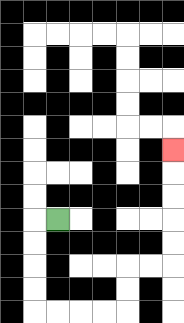{'start': '[2, 9]', 'end': '[7, 6]', 'path_directions': 'L,D,D,D,D,R,R,R,R,U,U,R,R,U,U,U,U,U', 'path_coordinates': '[[2, 9], [1, 9], [1, 10], [1, 11], [1, 12], [1, 13], [2, 13], [3, 13], [4, 13], [5, 13], [5, 12], [5, 11], [6, 11], [7, 11], [7, 10], [7, 9], [7, 8], [7, 7], [7, 6]]'}